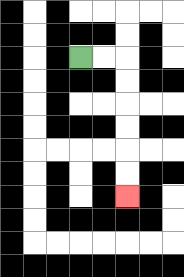{'start': '[3, 2]', 'end': '[5, 8]', 'path_directions': 'R,R,D,D,D,D,D,D', 'path_coordinates': '[[3, 2], [4, 2], [5, 2], [5, 3], [5, 4], [5, 5], [5, 6], [5, 7], [5, 8]]'}